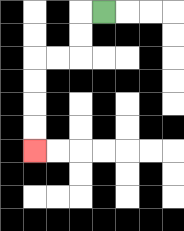{'start': '[4, 0]', 'end': '[1, 6]', 'path_directions': 'L,D,D,L,L,D,D,D,D', 'path_coordinates': '[[4, 0], [3, 0], [3, 1], [3, 2], [2, 2], [1, 2], [1, 3], [1, 4], [1, 5], [1, 6]]'}